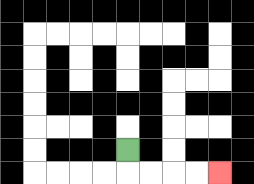{'start': '[5, 6]', 'end': '[9, 7]', 'path_directions': 'D,R,R,R,R', 'path_coordinates': '[[5, 6], [5, 7], [6, 7], [7, 7], [8, 7], [9, 7]]'}